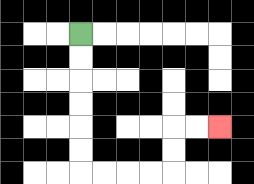{'start': '[3, 1]', 'end': '[9, 5]', 'path_directions': 'D,D,D,D,D,D,R,R,R,R,U,U,R,R', 'path_coordinates': '[[3, 1], [3, 2], [3, 3], [3, 4], [3, 5], [3, 6], [3, 7], [4, 7], [5, 7], [6, 7], [7, 7], [7, 6], [7, 5], [8, 5], [9, 5]]'}